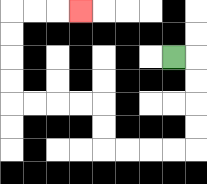{'start': '[7, 2]', 'end': '[3, 0]', 'path_directions': 'R,D,D,D,D,L,L,L,L,U,U,L,L,L,L,U,U,U,U,R,R,R', 'path_coordinates': '[[7, 2], [8, 2], [8, 3], [8, 4], [8, 5], [8, 6], [7, 6], [6, 6], [5, 6], [4, 6], [4, 5], [4, 4], [3, 4], [2, 4], [1, 4], [0, 4], [0, 3], [0, 2], [0, 1], [0, 0], [1, 0], [2, 0], [3, 0]]'}